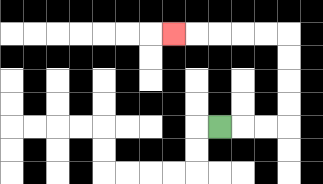{'start': '[9, 5]', 'end': '[7, 1]', 'path_directions': 'R,R,R,U,U,U,U,L,L,L,L,L', 'path_coordinates': '[[9, 5], [10, 5], [11, 5], [12, 5], [12, 4], [12, 3], [12, 2], [12, 1], [11, 1], [10, 1], [9, 1], [8, 1], [7, 1]]'}